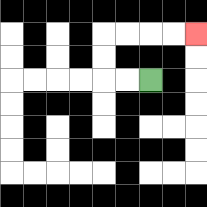{'start': '[6, 3]', 'end': '[8, 1]', 'path_directions': 'L,L,U,U,R,R,R,R', 'path_coordinates': '[[6, 3], [5, 3], [4, 3], [4, 2], [4, 1], [5, 1], [6, 1], [7, 1], [8, 1]]'}